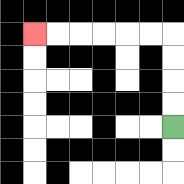{'start': '[7, 5]', 'end': '[1, 1]', 'path_directions': 'U,U,U,U,L,L,L,L,L,L', 'path_coordinates': '[[7, 5], [7, 4], [7, 3], [7, 2], [7, 1], [6, 1], [5, 1], [4, 1], [3, 1], [2, 1], [1, 1]]'}